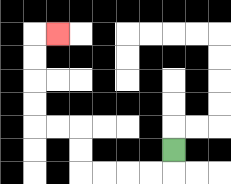{'start': '[7, 6]', 'end': '[2, 1]', 'path_directions': 'D,L,L,L,L,U,U,L,L,U,U,U,U,R', 'path_coordinates': '[[7, 6], [7, 7], [6, 7], [5, 7], [4, 7], [3, 7], [3, 6], [3, 5], [2, 5], [1, 5], [1, 4], [1, 3], [1, 2], [1, 1], [2, 1]]'}